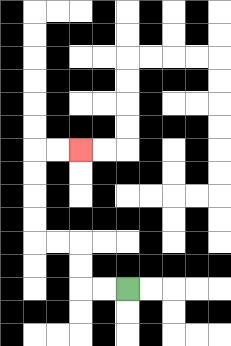{'start': '[5, 12]', 'end': '[3, 6]', 'path_directions': 'L,L,U,U,L,L,U,U,U,U,R,R', 'path_coordinates': '[[5, 12], [4, 12], [3, 12], [3, 11], [3, 10], [2, 10], [1, 10], [1, 9], [1, 8], [1, 7], [1, 6], [2, 6], [3, 6]]'}